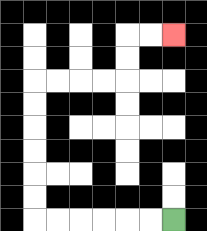{'start': '[7, 9]', 'end': '[7, 1]', 'path_directions': 'L,L,L,L,L,L,U,U,U,U,U,U,R,R,R,R,U,U,R,R', 'path_coordinates': '[[7, 9], [6, 9], [5, 9], [4, 9], [3, 9], [2, 9], [1, 9], [1, 8], [1, 7], [1, 6], [1, 5], [1, 4], [1, 3], [2, 3], [3, 3], [4, 3], [5, 3], [5, 2], [5, 1], [6, 1], [7, 1]]'}